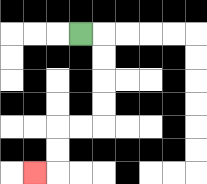{'start': '[3, 1]', 'end': '[1, 7]', 'path_directions': 'R,D,D,D,D,L,L,D,D,L', 'path_coordinates': '[[3, 1], [4, 1], [4, 2], [4, 3], [4, 4], [4, 5], [3, 5], [2, 5], [2, 6], [2, 7], [1, 7]]'}